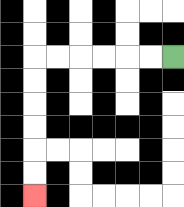{'start': '[7, 2]', 'end': '[1, 8]', 'path_directions': 'L,L,L,L,L,L,D,D,D,D,D,D', 'path_coordinates': '[[7, 2], [6, 2], [5, 2], [4, 2], [3, 2], [2, 2], [1, 2], [1, 3], [1, 4], [1, 5], [1, 6], [1, 7], [1, 8]]'}